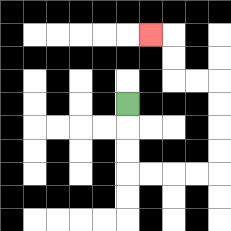{'start': '[5, 4]', 'end': '[6, 1]', 'path_directions': 'D,D,D,R,R,R,R,U,U,U,U,L,L,U,U,L', 'path_coordinates': '[[5, 4], [5, 5], [5, 6], [5, 7], [6, 7], [7, 7], [8, 7], [9, 7], [9, 6], [9, 5], [9, 4], [9, 3], [8, 3], [7, 3], [7, 2], [7, 1], [6, 1]]'}